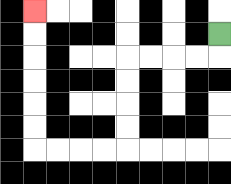{'start': '[9, 1]', 'end': '[1, 0]', 'path_directions': 'D,L,L,L,L,D,D,D,D,L,L,L,L,U,U,U,U,U,U', 'path_coordinates': '[[9, 1], [9, 2], [8, 2], [7, 2], [6, 2], [5, 2], [5, 3], [5, 4], [5, 5], [5, 6], [4, 6], [3, 6], [2, 6], [1, 6], [1, 5], [1, 4], [1, 3], [1, 2], [1, 1], [1, 0]]'}